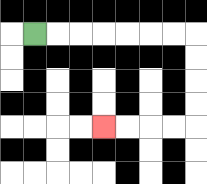{'start': '[1, 1]', 'end': '[4, 5]', 'path_directions': 'R,R,R,R,R,R,R,D,D,D,D,L,L,L,L', 'path_coordinates': '[[1, 1], [2, 1], [3, 1], [4, 1], [5, 1], [6, 1], [7, 1], [8, 1], [8, 2], [8, 3], [8, 4], [8, 5], [7, 5], [6, 5], [5, 5], [4, 5]]'}